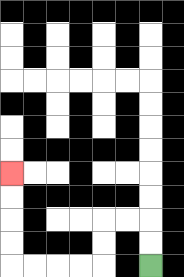{'start': '[6, 11]', 'end': '[0, 7]', 'path_directions': 'U,U,L,L,D,D,L,L,L,L,U,U,U,U', 'path_coordinates': '[[6, 11], [6, 10], [6, 9], [5, 9], [4, 9], [4, 10], [4, 11], [3, 11], [2, 11], [1, 11], [0, 11], [0, 10], [0, 9], [0, 8], [0, 7]]'}